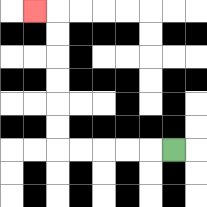{'start': '[7, 6]', 'end': '[1, 0]', 'path_directions': 'L,L,L,L,L,U,U,U,U,U,U,L', 'path_coordinates': '[[7, 6], [6, 6], [5, 6], [4, 6], [3, 6], [2, 6], [2, 5], [2, 4], [2, 3], [2, 2], [2, 1], [2, 0], [1, 0]]'}